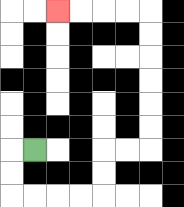{'start': '[1, 6]', 'end': '[2, 0]', 'path_directions': 'L,D,D,R,R,R,R,U,U,R,R,U,U,U,U,U,U,L,L,L,L', 'path_coordinates': '[[1, 6], [0, 6], [0, 7], [0, 8], [1, 8], [2, 8], [3, 8], [4, 8], [4, 7], [4, 6], [5, 6], [6, 6], [6, 5], [6, 4], [6, 3], [6, 2], [6, 1], [6, 0], [5, 0], [4, 0], [3, 0], [2, 0]]'}